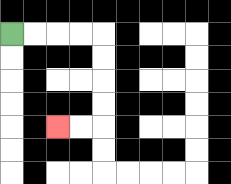{'start': '[0, 1]', 'end': '[2, 5]', 'path_directions': 'R,R,R,R,D,D,D,D,L,L', 'path_coordinates': '[[0, 1], [1, 1], [2, 1], [3, 1], [4, 1], [4, 2], [4, 3], [4, 4], [4, 5], [3, 5], [2, 5]]'}